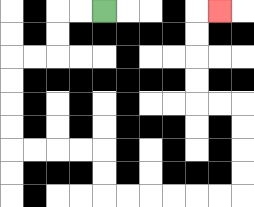{'start': '[4, 0]', 'end': '[9, 0]', 'path_directions': 'L,L,D,D,L,L,D,D,D,D,R,R,R,R,D,D,R,R,R,R,R,R,U,U,U,U,L,L,U,U,U,U,R', 'path_coordinates': '[[4, 0], [3, 0], [2, 0], [2, 1], [2, 2], [1, 2], [0, 2], [0, 3], [0, 4], [0, 5], [0, 6], [1, 6], [2, 6], [3, 6], [4, 6], [4, 7], [4, 8], [5, 8], [6, 8], [7, 8], [8, 8], [9, 8], [10, 8], [10, 7], [10, 6], [10, 5], [10, 4], [9, 4], [8, 4], [8, 3], [8, 2], [8, 1], [8, 0], [9, 0]]'}